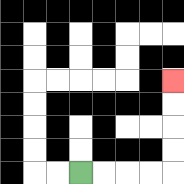{'start': '[3, 7]', 'end': '[7, 3]', 'path_directions': 'R,R,R,R,U,U,U,U', 'path_coordinates': '[[3, 7], [4, 7], [5, 7], [6, 7], [7, 7], [7, 6], [7, 5], [7, 4], [7, 3]]'}